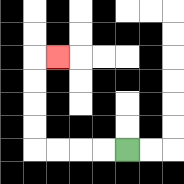{'start': '[5, 6]', 'end': '[2, 2]', 'path_directions': 'L,L,L,L,U,U,U,U,R', 'path_coordinates': '[[5, 6], [4, 6], [3, 6], [2, 6], [1, 6], [1, 5], [1, 4], [1, 3], [1, 2], [2, 2]]'}